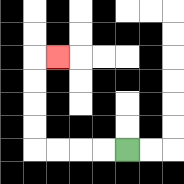{'start': '[5, 6]', 'end': '[2, 2]', 'path_directions': 'L,L,L,L,U,U,U,U,R', 'path_coordinates': '[[5, 6], [4, 6], [3, 6], [2, 6], [1, 6], [1, 5], [1, 4], [1, 3], [1, 2], [2, 2]]'}